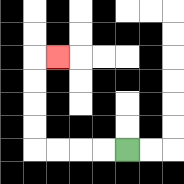{'start': '[5, 6]', 'end': '[2, 2]', 'path_directions': 'L,L,L,L,U,U,U,U,R', 'path_coordinates': '[[5, 6], [4, 6], [3, 6], [2, 6], [1, 6], [1, 5], [1, 4], [1, 3], [1, 2], [2, 2]]'}